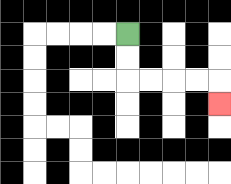{'start': '[5, 1]', 'end': '[9, 4]', 'path_directions': 'D,D,R,R,R,R,D', 'path_coordinates': '[[5, 1], [5, 2], [5, 3], [6, 3], [7, 3], [8, 3], [9, 3], [9, 4]]'}